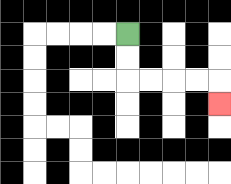{'start': '[5, 1]', 'end': '[9, 4]', 'path_directions': 'D,D,R,R,R,R,D', 'path_coordinates': '[[5, 1], [5, 2], [5, 3], [6, 3], [7, 3], [8, 3], [9, 3], [9, 4]]'}